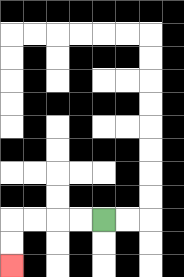{'start': '[4, 9]', 'end': '[0, 11]', 'path_directions': 'L,L,L,L,D,D', 'path_coordinates': '[[4, 9], [3, 9], [2, 9], [1, 9], [0, 9], [0, 10], [0, 11]]'}